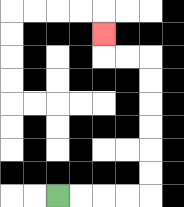{'start': '[2, 8]', 'end': '[4, 1]', 'path_directions': 'R,R,R,R,U,U,U,U,U,U,L,L,U', 'path_coordinates': '[[2, 8], [3, 8], [4, 8], [5, 8], [6, 8], [6, 7], [6, 6], [6, 5], [6, 4], [6, 3], [6, 2], [5, 2], [4, 2], [4, 1]]'}